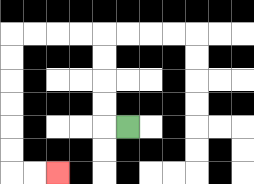{'start': '[5, 5]', 'end': '[2, 7]', 'path_directions': 'L,U,U,U,U,L,L,L,L,D,D,D,D,D,D,R,R', 'path_coordinates': '[[5, 5], [4, 5], [4, 4], [4, 3], [4, 2], [4, 1], [3, 1], [2, 1], [1, 1], [0, 1], [0, 2], [0, 3], [0, 4], [0, 5], [0, 6], [0, 7], [1, 7], [2, 7]]'}